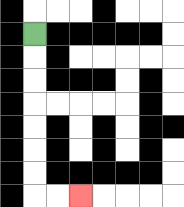{'start': '[1, 1]', 'end': '[3, 8]', 'path_directions': 'D,D,D,D,D,D,D,R,R', 'path_coordinates': '[[1, 1], [1, 2], [1, 3], [1, 4], [1, 5], [1, 6], [1, 7], [1, 8], [2, 8], [3, 8]]'}